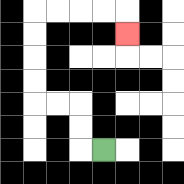{'start': '[4, 6]', 'end': '[5, 1]', 'path_directions': 'L,U,U,L,L,U,U,U,U,R,R,R,R,D', 'path_coordinates': '[[4, 6], [3, 6], [3, 5], [3, 4], [2, 4], [1, 4], [1, 3], [1, 2], [1, 1], [1, 0], [2, 0], [3, 0], [4, 0], [5, 0], [5, 1]]'}